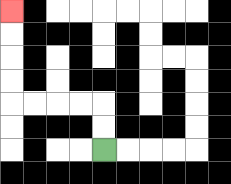{'start': '[4, 6]', 'end': '[0, 0]', 'path_directions': 'U,U,L,L,L,L,U,U,U,U', 'path_coordinates': '[[4, 6], [4, 5], [4, 4], [3, 4], [2, 4], [1, 4], [0, 4], [0, 3], [0, 2], [0, 1], [0, 0]]'}